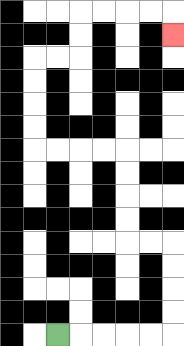{'start': '[2, 14]', 'end': '[7, 1]', 'path_directions': 'R,R,R,R,R,U,U,U,U,L,L,U,U,U,U,L,L,L,L,U,U,U,U,R,R,U,U,R,R,R,R,D', 'path_coordinates': '[[2, 14], [3, 14], [4, 14], [5, 14], [6, 14], [7, 14], [7, 13], [7, 12], [7, 11], [7, 10], [6, 10], [5, 10], [5, 9], [5, 8], [5, 7], [5, 6], [4, 6], [3, 6], [2, 6], [1, 6], [1, 5], [1, 4], [1, 3], [1, 2], [2, 2], [3, 2], [3, 1], [3, 0], [4, 0], [5, 0], [6, 0], [7, 0], [7, 1]]'}